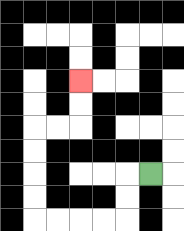{'start': '[6, 7]', 'end': '[3, 3]', 'path_directions': 'L,D,D,L,L,L,L,U,U,U,U,R,R,U,U', 'path_coordinates': '[[6, 7], [5, 7], [5, 8], [5, 9], [4, 9], [3, 9], [2, 9], [1, 9], [1, 8], [1, 7], [1, 6], [1, 5], [2, 5], [3, 5], [3, 4], [3, 3]]'}